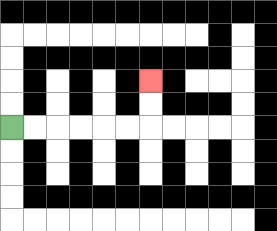{'start': '[0, 5]', 'end': '[6, 3]', 'path_directions': 'R,R,R,R,R,R,U,U', 'path_coordinates': '[[0, 5], [1, 5], [2, 5], [3, 5], [4, 5], [5, 5], [6, 5], [6, 4], [6, 3]]'}